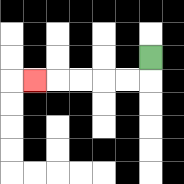{'start': '[6, 2]', 'end': '[1, 3]', 'path_directions': 'D,L,L,L,L,L', 'path_coordinates': '[[6, 2], [6, 3], [5, 3], [4, 3], [3, 3], [2, 3], [1, 3]]'}